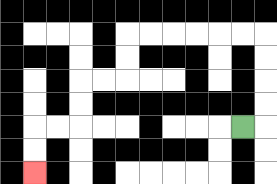{'start': '[10, 5]', 'end': '[1, 7]', 'path_directions': 'R,U,U,U,U,L,L,L,L,L,L,D,D,L,L,D,D,L,L,D,D', 'path_coordinates': '[[10, 5], [11, 5], [11, 4], [11, 3], [11, 2], [11, 1], [10, 1], [9, 1], [8, 1], [7, 1], [6, 1], [5, 1], [5, 2], [5, 3], [4, 3], [3, 3], [3, 4], [3, 5], [2, 5], [1, 5], [1, 6], [1, 7]]'}